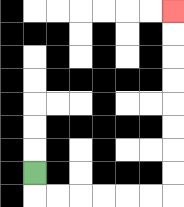{'start': '[1, 7]', 'end': '[7, 0]', 'path_directions': 'D,R,R,R,R,R,R,U,U,U,U,U,U,U,U', 'path_coordinates': '[[1, 7], [1, 8], [2, 8], [3, 8], [4, 8], [5, 8], [6, 8], [7, 8], [7, 7], [7, 6], [7, 5], [7, 4], [7, 3], [7, 2], [7, 1], [7, 0]]'}